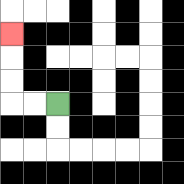{'start': '[2, 4]', 'end': '[0, 1]', 'path_directions': 'L,L,U,U,U', 'path_coordinates': '[[2, 4], [1, 4], [0, 4], [0, 3], [0, 2], [0, 1]]'}